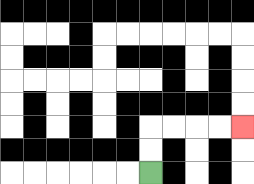{'start': '[6, 7]', 'end': '[10, 5]', 'path_directions': 'U,U,R,R,R,R', 'path_coordinates': '[[6, 7], [6, 6], [6, 5], [7, 5], [8, 5], [9, 5], [10, 5]]'}